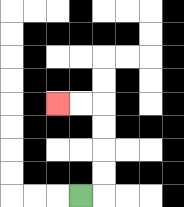{'start': '[3, 8]', 'end': '[2, 4]', 'path_directions': 'R,U,U,U,U,L,L', 'path_coordinates': '[[3, 8], [4, 8], [4, 7], [4, 6], [4, 5], [4, 4], [3, 4], [2, 4]]'}